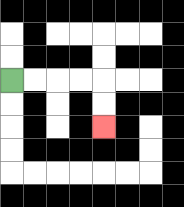{'start': '[0, 3]', 'end': '[4, 5]', 'path_directions': 'R,R,R,R,D,D', 'path_coordinates': '[[0, 3], [1, 3], [2, 3], [3, 3], [4, 3], [4, 4], [4, 5]]'}